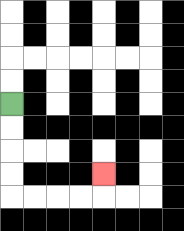{'start': '[0, 4]', 'end': '[4, 7]', 'path_directions': 'D,D,D,D,R,R,R,R,U', 'path_coordinates': '[[0, 4], [0, 5], [0, 6], [0, 7], [0, 8], [1, 8], [2, 8], [3, 8], [4, 8], [4, 7]]'}